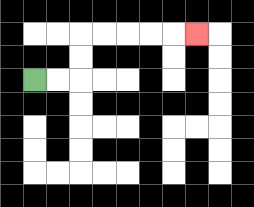{'start': '[1, 3]', 'end': '[8, 1]', 'path_directions': 'R,R,U,U,R,R,R,R,R', 'path_coordinates': '[[1, 3], [2, 3], [3, 3], [3, 2], [3, 1], [4, 1], [5, 1], [6, 1], [7, 1], [8, 1]]'}